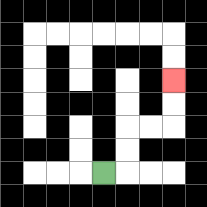{'start': '[4, 7]', 'end': '[7, 3]', 'path_directions': 'R,U,U,R,R,U,U', 'path_coordinates': '[[4, 7], [5, 7], [5, 6], [5, 5], [6, 5], [7, 5], [7, 4], [7, 3]]'}